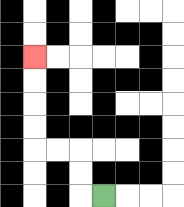{'start': '[4, 8]', 'end': '[1, 2]', 'path_directions': 'L,U,U,L,L,U,U,U,U', 'path_coordinates': '[[4, 8], [3, 8], [3, 7], [3, 6], [2, 6], [1, 6], [1, 5], [1, 4], [1, 3], [1, 2]]'}